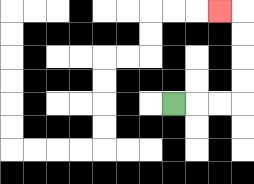{'start': '[7, 4]', 'end': '[9, 0]', 'path_directions': 'R,R,R,U,U,U,U,L', 'path_coordinates': '[[7, 4], [8, 4], [9, 4], [10, 4], [10, 3], [10, 2], [10, 1], [10, 0], [9, 0]]'}